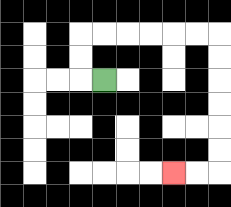{'start': '[4, 3]', 'end': '[7, 7]', 'path_directions': 'L,U,U,R,R,R,R,R,R,D,D,D,D,D,D,L,L', 'path_coordinates': '[[4, 3], [3, 3], [3, 2], [3, 1], [4, 1], [5, 1], [6, 1], [7, 1], [8, 1], [9, 1], [9, 2], [9, 3], [9, 4], [9, 5], [9, 6], [9, 7], [8, 7], [7, 7]]'}